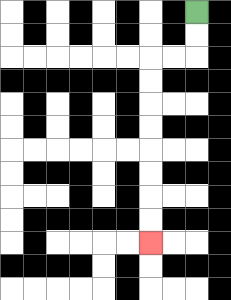{'start': '[8, 0]', 'end': '[6, 10]', 'path_directions': 'D,D,L,L,D,D,D,D,D,D,D,D', 'path_coordinates': '[[8, 0], [8, 1], [8, 2], [7, 2], [6, 2], [6, 3], [6, 4], [6, 5], [6, 6], [6, 7], [6, 8], [6, 9], [6, 10]]'}